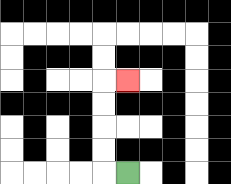{'start': '[5, 7]', 'end': '[5, 3]', 'path_directions': 'L,U,U,U,U,R', 'path_coordinates': '[[5, 7], [4, 7], [4, 6], [4, 5], [4, 4], [4, 3], [5, 3]]'}